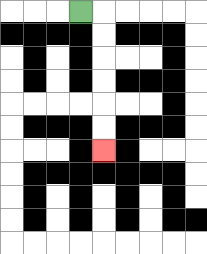{'start': '[3, 0]', 'end': '[4, 6]', 'path_directions': 'R,D,D,D,D,D,D', 'path_coordinates': '[[3, 0], [4, 0], [4, 1], [4, 2], [4, 3], [4, 4], [4, 5], [4, 6]]'}